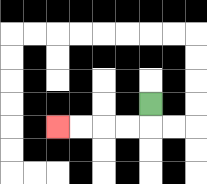{'start': '[6, 4]', 'end': '[2, 5]', 'path_directions': 'D,L,L,L,L', 'path_coordinates': '[[6, 4], [6, 5], [5, 5], [4, 5], [3, 5], [2, 5]]'}